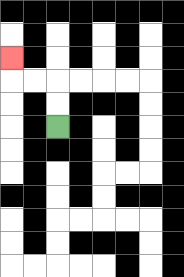{'start': '[2, 5]', 'end': '[0, 2]', 'path_directions': 'U,U,L,L,U', 'path_coordinates': '[[2, 5], [2, 4], [2, 3], [1, 3], [0, 3], [0, 2]]'}